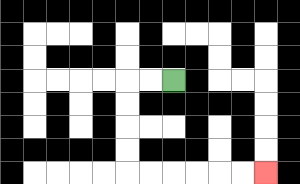{'start': '[7, 3]', 'end': '[11, 7]', 'path_directions': 'L,L,D,D,D,D,R,R,R,R,R,R', 'path_coordinates': '[[7, 3], [6, 3], [5, 3], [5, 4], [5, 5], [5, 6], [5, 7], [6, 7], [7, 7], [8, 7], [9, 7], [10, 7], [11, 7]]'}